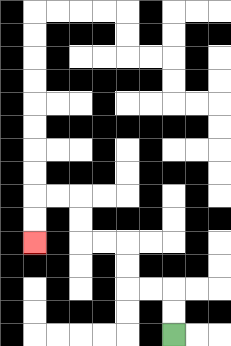{'start': '[7, 14]', 'end': '[1, 10]', 'path_directions': 'U,U,L,L,U,U,L,L,U,U,L,L,D,D', 'path_coordinates': '[[7, 14], [7, 13], [7, 12], [6, 12], [5, 12], [5, 11], [5, 10], [4, 10], [3, 10], [3, 9], [3, 8], [2, 8], [1, 8], [1, 9], [1, 10]]'}